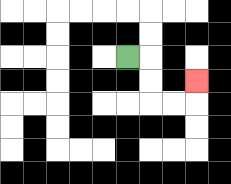{'start': '[5, 2]', 'end': '[8, 3]', 'path_directions': 'R,D,D,R,R,U', 'path_coordinates': '[[5, 2], [6, 2], [6, 3], [6, 4], [7, 4], [8, 4], [8, 3]]'}